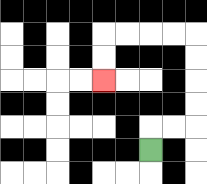{'start': '[6, 6]', 'end': '[4, 3]', 'path_directions': 'U,R,R,U,U,U,U,L,L,L,L,D,D', 'path_coordinates': '[[6, 6], [6, 5], [7, 5], [8, 5], [8, 4], [8, 3], [8, 2], [8, 1], [7, 1], [6, 1], [5, 1], [4, 1], [4, 2], [4, 3]]'}